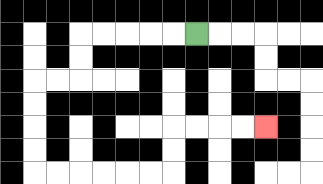{'start': '[8, 1]', 'end': '[11, 5]', 'path_directions': 'L,L,L,L,L,D,D,L,L,D,D,D,D,R,R,R,R,R,R,U,U,R,R,R,R', 'path_coordinates': '[[8, 1], [7, 1], [6, 1], [5, 1], [4, 1], [3, 1], [3, 2], [3, 3], [2, 3], [1, 3], [1, 4], [1, 5], [1, 6], [1, 7], [2, 7], [3, 7], [4, 7], [5, 7], [6, 7], [7, 7], [7, 6], [7, 5], [8, 5], [9, 5], [10, 5], [11, 5]]'}